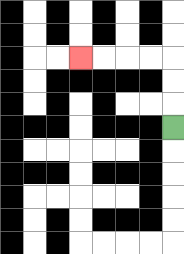{'start': '[7, 5]', 'end': '[3, 2]', 'path_directions': 'U,U,U,L,L,L,L', 'path_coordinates': '[[7, 5], [7, 4], [7, 3], [7, 2], [6, 2], [5, 2], [4, 2], [3, 2]]'}